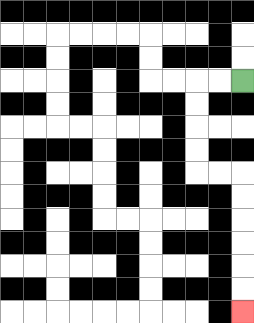{'start': '[10, 3]', 'end': '[10, 13]', 'path_directions': 'L,L,D,D,D,D,R,R,D,D,D,D,D,D', 'path_coordinates': '[[10, 3], [9, 3], [8, 3], [8, 4], [8, 5], [8, 6], [8, 7], [9, 7], [10, 7], [10, 8], [10, 9], [10, 10], [10, 11], [10, 12], [10, 13]]'}